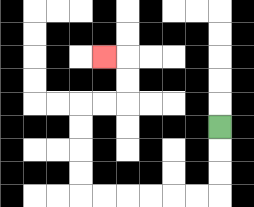{'start': '[9, 5]', 'end': '[4, 2]', 'path_directions': 'D,D,D,L,L,L,L,L,L,U,U,U,U,R,R,U,U,L', 'path_coordinates': '[[9, 5], [9, 6], [9, 7], [9, 8], [8, 8], [7, 8], [6, 8], [5, 8], [4, 8], [3, 8], [3, 7], [3, 6], [3, 5], [3, 4], [4, 4], [5, 4], [5, 3], [5, 2], [4, 2]]'}